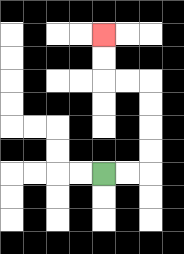{'start': '[4, 7]', 'end': '[4, 1]', 'path_directions': 'R,R,U,U,U,U,L,L,U,U', 'path_coordinates': '[[4, 7], [5, 7], [6, 7], [6, 6], [6, 5], [6, 4], [6, 3], [5, 3], [4, 3], [4, 2], [4, 1]]'}